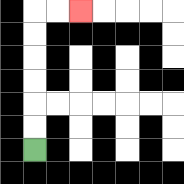{'start': '[1, 6]', 'end': '[3, 0]', 'path_directions': 'U,U,U,U,U,U,R,R', 'path_coordinates': '[[1, 6], [1, 5], [1, 4], [1, 3], [1, 2], [1, 1], [1, 0], [2, 0], [3, 0]]'}